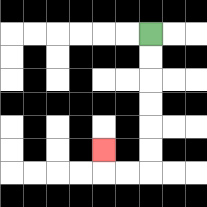{'start': '[6, 1]', 'end': '[4, 6]', 'path_directions': 'D,D,D,D,D,D,L,L,U', 'path_coordinates': '[[6, 1], [6, 2], [6, 3], [6, 4], [6, 5], [6, 6], [6, 7], [5, 7], [4, 7], [4, 6]]'}